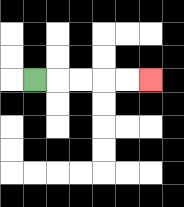{'start': '[1, 3]', 'end': '[6, 3]', 'path_directions': 'R,R,R,R,R', 'path_coordinates': '[[1, 3], [2, 3], [3, 3], [4, 3], [5, 3], [6, 3]]'}